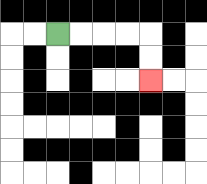{'start': '[2, 1]', 'end': '[6, 3]', 'path_directions': 'R,R,R,R,D,D', 'path_coordinates': '[[2, 1], [3, 1], [4, 1], [5, 1], [6, 1], [6, 2], [6, 3]]'}